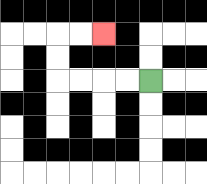{'start': '[6, 3]', 'end': '[4, 1]', 'path_directions': 'L,L,L,L,U,U,R,R', 'path_coordinates': '[[6, 3], [5, 3], [4, 3], [3, 3], [2, 3], [2, 2], [2, 1], [3, 1], [4, 1]]'}